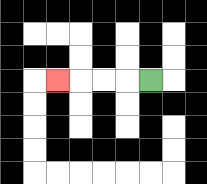{'start': '[6, 3]', 'end': '[2, 3]', 'path_directions': 'L,L,L,L', 'path_coordinates': '[[6, 3], [5, 3], [4, 3], [3, 3], [2, 3]]'}